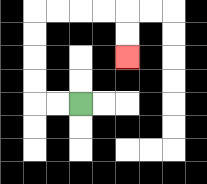{'start': '[3, 4]', 'end': '[5, 2]', 'path_directions': 'L,L,U,U,U,U,R,R,R,R,D,D', 'path_coordinates': '[[3, 4], [2, 4], [1, 4], [1, 3], [1, 2], [1, 1], [1, 0], [2, 0], [3, 0], [4, 0], [5, 0], [5, 1], [5, 2]]'}